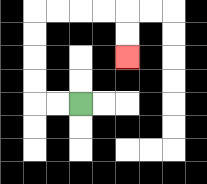{'start': '[3, 4]', 'end': '[5, 2]', 'path_directions': 'L,L,U,U,U,U,R,R,R,R,D,D', 'path_coordinates': '[[3, 4], [2, 4], [1, 4], [1, 3], [1, 2], [1, 1], [1, 0], [2, 0], [3, 0], [4, 0], [5, 0], [5, 1], [5, 2]]'}